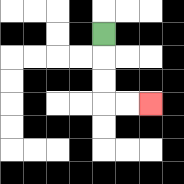{'start': '[4, 1]', 'end': '[6, 4]', 'path_directions': 'D,D,D,R,R', 'path_coordinates': '[[4, 1], [4, 2], [4, 3], [4, 4], [5, 4], [6, 4]]'}